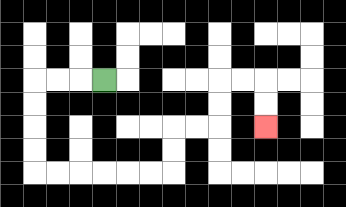{'start': '[4, 3]', 'end': '[11, 5]', 'path_directions': 'L,L,L,D,D,D,D,R,R,R,R,R,R,U,U,R,R,U,U,R,R,D,D', 'path_coordinates': '[[4, 3], [3, 3], [2, 3], [1, 3], [1, 4], [1, 5], [1, 6], [1, 7], [2, 7], [3, 7], [4, 7], [5, 7], [6, 7], [7, 7], [7, 6], [7, 5], [8, 5], [9, 5], [9, 4], [9, 3], [10, 3], [11, 3], [11, 4], [11, 5]]'}